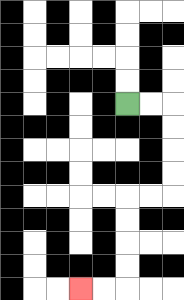{'start': '[5, 4]', 'end': '[3, 12]', 'path_directions': 'R,R,D,D,D,D,L,L,D,D,D,D,L,L', 'path_coordinates': '[[5, 4], [6, 4], [7, 4], [7, 5], [7, 6], [7, 7], [7, 8], [6, 8], [5, 8], [5, 9], [5, 10], [5, 11], [5, 12], [4, 12], [3, 12]]'}